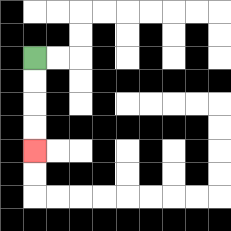{'start': '[1, 2]', 'end': '[1, 6]', 'path_directions': 'D,D,D,D', 'path_coordinates': '[[1, 2], [1, 3], [1, 4], [1, 5], [1, 6]]'}